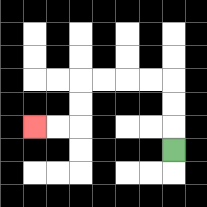{'start': '[7, 6]', 'end': '[1, 5]', 'path_directions': 'U,U,U,L,L,L,L,D,D,L,L', 'path_coordinates': '[[7, 6], [7, 5], [7, 4], [7, 3], [6, 3], [5, 3], [4, 3], [3, 3], [3, 4], [3, 5], [2, 5], [1, 5]]'}